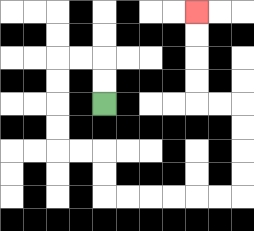{'start': '[4, 4]', 'end': '[8, 0]', 'path_directions': 'U,U,L,L,D,D,D,D,R,R,D,D,R,R,R,R,R,R,U,U,U,U,L,L,U,U,U,U', 'path_coordinates': '[[4, 4], [4, 3], [4, 2], [3, 2], [2, 2], [2, 3], [2, 4], [2, 5], [2, 6], [3, 6], [4, 6], [4, 7], [4, 8], [5, 8], [6, 8], [7, 8], [8, 8], [9, 8], [10, 8], [10, 7], [10, 6], [10, 5], [10, 4], [9, 4], [8, 4], [8, 3], [8, 2], [8, 1], [8, 0]]'}